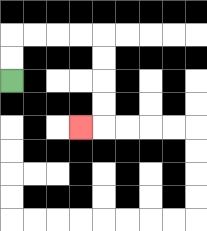{'start': '[0, 3]', 'end': '[3, 5]', 'path_directions': 'U,U,R,R,R,R,D,D,D,D,L', 'path_coordinates': '[[0, 3], [0, 2], [0, 1], [1, 1], [2, 1], [3, 1], [4, 1], [4, 2], [4, 3], [4, 4], [4, 5], [3, 5]]'}